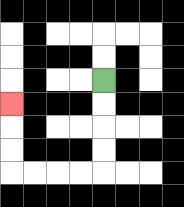{'start': '[4, 3]', 'end': '[0, 4]', 'path_directions': 'D,D,D,D,L,L,L,L,U,U,U', 'path_coordinates': '[[4, 3], [4, 4], [4, 5], [4, 6], [4, 7], [3, 7], [2, 7], [1, 7], [0, 7], [0, 6], [0, 5], [0, 4]]'}